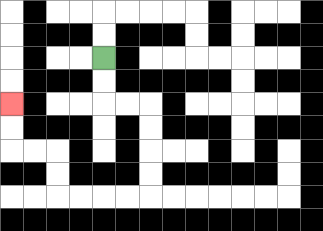{'start': '[4, 2]', 'end': '[0, 4]', 'path_directions': 'D,D,R,R,D,D,D,D,L,L,L,L,U,U,L,L,U,U', 'path_coordinates': '[[4, 2], [4, 3], [4, 4], [5, 4], [6, 4], [6, 5], [6, 6], [6, 7], [6, 8], [5, 8], [4, 8], [3, 8], [2, 8], [2, 7], [2, 6], [1, 6], [0, 6], [0, 5], [0, 4]]'}